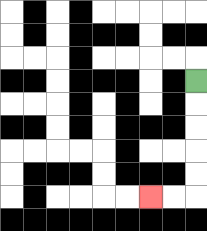{'start': '[8, 3]', 'end': '[6, 8]', 'path_directions': 'D,D,D,D,D,L,L', 'path_coordinates': '[[8, 3], [8, 4], [8, 5], [8, 6], [8, 7], [8, 8], [7, 8], [6, 8]]'}